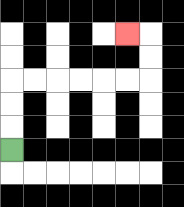{'start': '[0, 6]', 'end': '[5, 1]', 'path_directions': 'U,U,U,R,R,R,R,R,R,U,U,L', 'path_coordinates': '[[0, 6], [0, 5], [0, 4], [0, 3], [1, 3], [2, 3], [3, 3], [4, 3], [5, 3], [6, 3], [6, 2], [6, 1], [5, 1]]'}